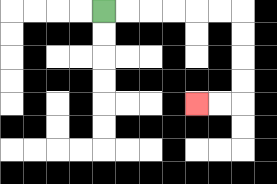{'start': '[4, 0]', 'end': '[8, 4]', 'path_directions': 'R,R,R,R,R,R,D,D,D,D,L,L', 'path_coordinates': '[[4, 0], [5, 0], [6, 0], [7, 0], [8, 0], [9, 0], [10, 0], [10, 1], [10, 2], [10, 3], [10, 4], [9, 4], [8, 4]]'}